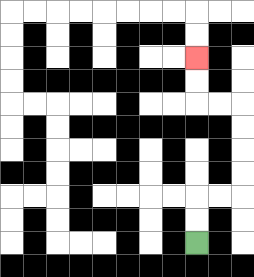{'start': '[8, 10]', 'end': '[8, 2]', 'path_directions': 'U,U,R,R,U,U,U,U,L,L,U,U', 'path_coordinates': '[[8, 10], [8, 9], [8, 8], [9, 8], [10, 8], [10, 7], [10, 6], [10, 5], [10, 4], [9, 4], [8, 4], [8, 3], [8, 2]]'}